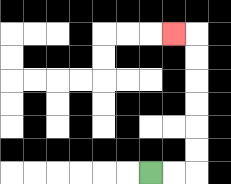{'start': '[6, 7]', 'end': '[7, 1]', 'path_directions': 'R,R,U,U,U,U,U,U,L', 'path_coordinates': '[[6, 7], [7, 7], [8, 7], [8, 6], [8, 5], [8, 4], [8, 3], [8, 2], [8, 1], [7, 1]]'}